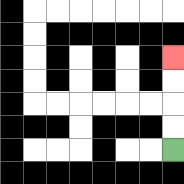{'start': '[7, 6]', 'end': '[7, 2]', 'path_directions': 'U,U,U,U', 'path_coordinates': '[[7, 6], [7, 5], [7, 4], [7, 3], [7, 2]]'}